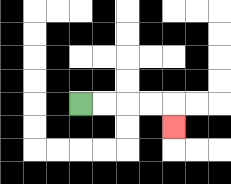{'start': '[3, 4]', 'end': '[7, 5]', 'path_directions': 'R,R,R,R,D', 'path_coordinates': '[[3, 4], [4, 4], [5, 4], [6, 4], [7, 4], [7, 5]]'}